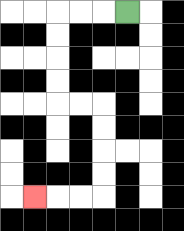{'start': '[5, 0]', 'end': '[1, 8]', 'path_directions': 'L,L,L,D,D,D,D,R,R,D,D,D,D,L,L,L', 'path_coordinates': '[[5, 0], [4, 0], [3, 0], [2, 0], [2, 1], [2, 2], [2, 3], [2, 4], [3, 4], [4, 4], [4, 5], [4, 6], [4, 7], [4, 8], [3, 8], [2, 8], [1, 8]]'}